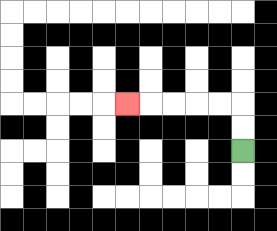{'start': '[10, 6]', 'end': '[5, 4]', 'path_directions': 'U,U,L,L,L,L,L', 'path_coordinates': '[[10, 6], [10, 5], [10, 4], [9, 4], [8, 4], [7, 4], [6, 4], [5, 4]]'}